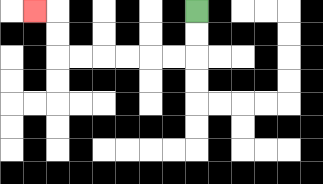{'start': '[8, 0]', 'end': '[1, 0]', 'path_directions': 'D,D,L,L,L,L,L,L,U,U,L', 'path_coordinates': '[[8, 0], [8, 1], [8, 2], [7, 2], [6, 2], [5, 2], [4, 2], [3, 2], [2, 2], [2, 1], [2, 0], [1, 0]]'}